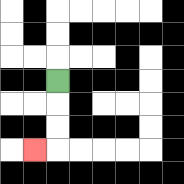{'start': '[2, 3]', 'end': '[1, 6]', 'path_directions': 'D,D,D,L', 'path_coordinates': '[[2, 3], [2, 4], [2, 5], [2, 6], [1, 6]]'}